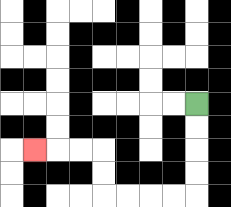{'start': '[8, 4]', 'end': '[1, 6]', 'path_directions': 'D,D,D,D,L,L,L,L,U,U,L,L,L', 'path_coordinates': '[[8, 4], [8, 5], [8, 6], [8, 7], [8, 8], [7, 8], [6, 8], [5, 8], [4, 8], [4, 7], [4, 6], [3, 6], [2, 6], [1, 6]]'}